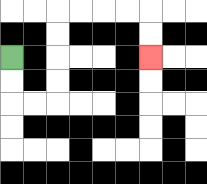{'start': '[0, 2]', 'end': '[6, 2]', 'path_directions': 'D,D,R,R,U,U,U,U,R,R,R,R,D,D', 'path_coordinates': '[[0, 2], [0, 3], [0, 4], [1, 4], [2, 4], [2, 3], [2, 2], [2, 1], [2, 0], [3, 0], [4, 0], [5, 0], [6, 0], [6, 1], [6, 2]]'}